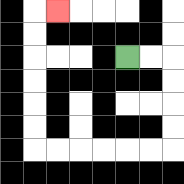{'start': '[5, 2]', 'end': '[2, 0]', 'path_directions': 'R,R,D,D,D,D,L,L,L,L,L,L,U,U,U,U,U,U,R', 'path_coordinates': '[[5, 2], [6, 2], [7, 2], [7, 3], [7, 4], [7, 5], [7, 6], [6, 6], [5, 6], [4, 6], [3, 6], [2, 6], [1, 6], [1, 5], [1, 4], [1, 3], [1, 2], [1, 1], [1, 0], [2, 0]]'}